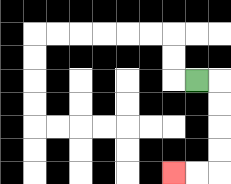{'start': '[8, 3]', 'end': '[7, 7]', 'path_directions': 'R,D,D,D,D,L,L', 'path_coordinates': '[[8, 3], [9, 3], [9, 4], [9, 5], [9, 6], [9, 7], [8, 7], [7, 7]]'}